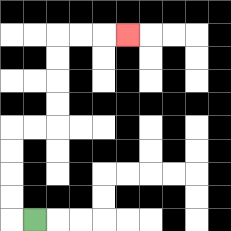{'start': '[1, 9]', 'end': '[5, 1]', 'path_directions': 'L,U,U,U,U,R,R,U,U,U,U,R,R,R', 'path_coordinates': '[[1, 9], [0, 9], [0, 8], [0, 7], [0, 6], [0, 5], [1, 5], [2, 5], [2, 4], [2, 3], [2, 2], [2, 1], [3, 1], [4, 1], [5, 1]]'}